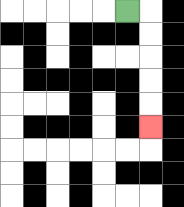{'start': '[5, 0]', 'end': '[6, 5]', 'path_directions': 'R,D,D,D,D,D', 'path_coordinates': '[[5, 0], [6, 0], [6, 1], [6, 2], [6, 3], [6, 4], [6, 5]]'}